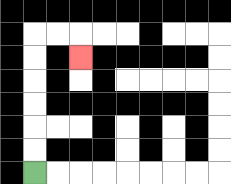{'start': '[1, 7]', 'end': '[3, 2]', 'path_directions': 'U,U,U,U,U,U,R,R,D', 'path_coordinates': '[[1, 7], [1, 6], [1, 5], [1, 4], [1, 3], [1, 2], [1, 1], [2, 1], [3, 1], [3, 2]]'}